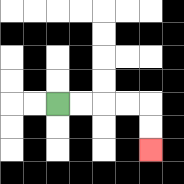{'start': '[2, 4]', 'end': '[6, 6]', 'path_directions': 'R,R,R,R,D,D', 'path_coordinates': '[[2, 4], [3, 4], [4, 4], [5, 4], [6, 4], [6, 5], [6, 6]]'}